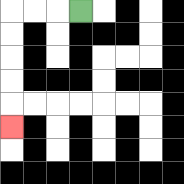{'start': '[3, 0]', 'end': '[0, 5]', 'path_directions': 'L,L,L,D,D,D,D,D', 'path_coordinates': '[[3, 0], [2, 0], [1, 0], [0, 0], [0, 1], [0, 2], [0, 3], [0, 4], [0, 5]]'}